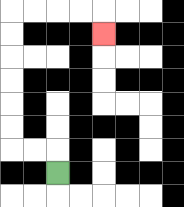{'start': '[2, 7]', 'end': '[4, 1]', 'path_directions': 'U,L,L,U,U,U,U,U,U,R,R,R,R,D', 'path_coordinates': '[[2, 7], [2, 6], [1, 6], [0, 6], [0, 5], [0, 4], [0, 3], [0, 2], [0, 1], [0, 0], [1, 0], [2, 0], [3, 0], [4, 0], [4, 1]]'}